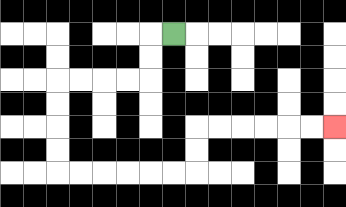{'start': '[7, 1]', 'end': '[14, 5]', 'path_directions': 'L,D,D,L,L,L,L,D,D,D,D,R,R,R,R,R,R,U,U,R,R,R,R,R,R', 'path_coordinates': '[[7, 1], [6, 1], [6, 2], [6, 3], [5, 3], [4, 3], [3, 3], [2, 3], [2, 4], [2, 5], [2, 6], [2, 7], [3, 7], [4, 7], [5, 7], [6, 7], [7, 7], [8, 7], [8, 6], [8, 5], [9, 5], [10, 5], [11, 5], [12, 5], [13, 5], [14, 5]]'}